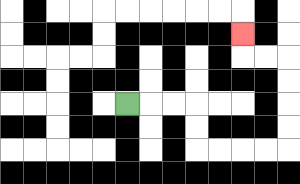{'start': '[5, 4]', 'end': '[10, 1]', 'path_directions': 'R,R,R,D,D,R,R,R,R,U,U,U,U,L,L,U', 'path_coordinates': '[[5, 4], [6, 4], [7, 4], [8, 4], [8, 5], [8, 6], [9, 6], [10, 6], [11, 6], [12, 6], [12, 5], [12, 4], [12, 3], [12, 2], [11, 2], [10, 2], [10, 1]]'}